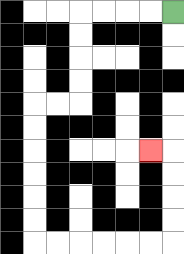{'start': '[7, 0]', 'end': '[6, 6]', 'path_directions': 'L,L,L,L,D,D,D,D,L,L,D,D,D,D,D,D,R,R,R,R,R,R,U,U,U,U,L', 'path_coordinates': '[[7, 0], [6, 0], [5, 0], [4, 0], [3, 0], [3, 1], [3, 2], [3, 3], [3, 4], [2, 4], [1, 4], [1, 5], [1, 6], [1, 7], [1, 8], [1, 9], [1, 10], [2, 10], [3, 10], [4, 10], [5, 10], [6, 10], [7, 10], [7, 9], [7, 8], [7, 7], [7, 6], [6, 6]]'}